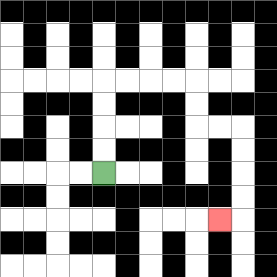{'start': '[4, 7]', 'end': '[9, 9]', 'path_directions': 'U,U,U,U,R,R,R,R,D,D,R,R,D,D,D,D,L', 'path_coordinates': '[[4, 7], [4, 6], [4, 5], [4, 4], [4, 3], [5, 3], [6, 3], [7, 3], [8, 3], [8, 4], [8, 5], [9, 5], [10, 5], [10, 6], [10, 7], [10, 8], [10, 9], [9, 9]]'}